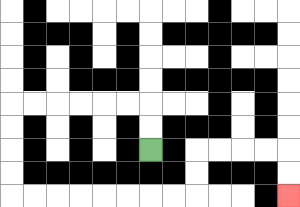{'start': '[6, 6]', 'end': '[12, 8]', 'path_directions': 'U,U,L,L,L,L,L,L,D,D,D,D,R,R,R,R,R,R,R,R,U,U,R,R,R,R,D,D', 'path_coordinates': '[[6, 6], [6, 5], [6, 4], [5, 4], [4, 4], [3, 4], [2, 4], [1, 4], [0, 4], [0, 5], [0, 6], [0, 7], [0, 8], [1, 8], [2, 8], [3, 8], [4, 8], [5, 8], [6, 8], [7, 8], [8, 8], [8, 7], [8, 6], [9, 6], [10, 6], [11, 6], [12, 6], [12, 7], [12, 8]]'}